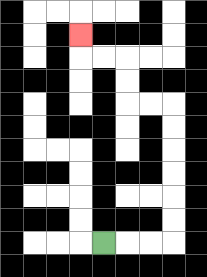{'start': '[4, 10]', 'end': '[3, 1]', 'path_directions': 'R,R,R,U,U,U,U,U,U,L,L,U,U,L,L,U', 'path_coordinates': '[[4, 10], [5, 10], [6, 10], [7, 10], [7, 9], [7, 8], [7, 7], [7, 6], [7, 5], [7, 4], [6, 4], [5, 4], [5, 3], [5, 2], [4, 2], [3, 2], [3, 1]]'}